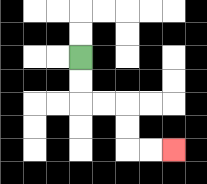{'start': '[3, 2]', 'end': '[7, 6]', 'path_directions': 'D,D,R,R,D,D,R,R', 'path_coordinates': '[[3, 2], [3, 3], [3, 4], [4, 4], [5, 4], [5, 5], [5, 6], [6, 6], [7, 6]]'}